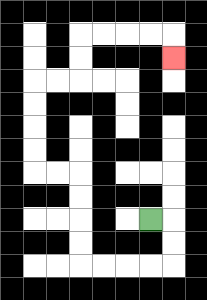{'start': '[6, 9]', 'end': '[7, 2]', 'path_directions': 'R,D,D,L,L,L,L,U,U,U,U,L,L,U,U,U,U,R,R,U,U,R,R,R,R,D', 'path_coordinates': '[[6, 9], [7, 9], [7, 10], [7, 11], [6, 11], [5, 11], [4, 11], [3, 11], [3, 10], [3, 9], [3, 8], [3, 7], [2, 7], [1, 7], [1, 6], [1, 5], [1, 4], [1, 3], [2, 3], [3, 3], [3, 2], [3, 1], [4, 1], [5, 1], [6, 1], [7, 1], [7, 2]]'}